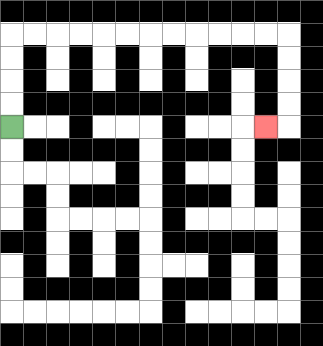{'start': '[0, 5]', 'end': '[11, 5]', 'path_directions': 'U,U,U,U,R,R,R,R,R,R,R,R,R,R,R,R,D,D,D,D,L', 'path_coordinates': '[[0, 5], [0, 4], [0, 3], [0, 2], [0, 1], [1, 1], [2, 1], [3, 1], [4, 1], [5, 1], [6, 1], [7, 1], [8, 1], [9, 1], [10, 1], [11, 1], [12, 1], [12, 2], [12, 3], [12, 4], [12, 5], [11, 5]]'}